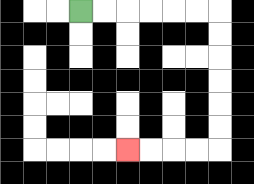{'start': '[3, 0]', 'end': '[5, 6]', 'path_directions': 'R,R,R,R,R,R,D,D,D,D,D,D,L,L,L,L', 'path_coordinates': '[[3, 0], [4, 0], [5, 0], [6, 0], [7, 0], [8, 0], [9, 0], [9, 1], [9, 2], [9, 3], [9, 4], [9, 5], [9, 6], [8, 6], [7, 6], [6, 6], [5, 6]]'}